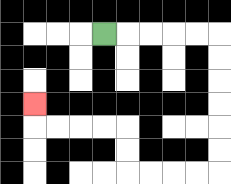{'start': '[4, 1]', 'end': '[1, 4]', 'path_directions': 'R,R,R,R,R,D,D,D,D,D,D,L,L,L,L,U,U,L,L,L,L,U', 'path_coordinates': '[[4, 1], [5, 1], [6, 1], [7, 1], [8, 1], [9, 1], [9, 2], [9, 3], [9, 4], [9, 5], [9, 6], [9, 7], [8, 7], [7, 7], [6, 7], [5, 7], [5, 6], [5, 5], [4, 5], [3, 5], [2, 5], [1, 5], [1, 4]]'}